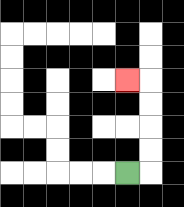{'start': '[5, 7]', 'end': '[5, 3]', 'path_directions': 'R,U,U,U,U,L', 'path_coordinates': '[[5, 7], [6, 7], [6, 6], [6, 5], [6, 4], [6, 3], [5, 3]]'}